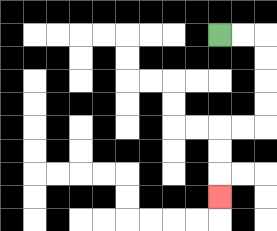{'start': '[9, 1]', 'end': '[9, 8]', 'path_directions': 'R,R,D,D,D,D,L,L,D,D,D', 'path_coordinates': '[[9, 1], [10, 1], [11, 1], [11, 2], [11, 3], [11, 4], [11, 5], [10, 5], [9, 5], [9, 6], [9, 7], [9, 8]]'}